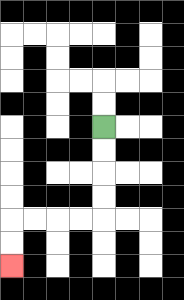{'start': '[4, 5]', 'end': '[0, 11]', 'path_directions': 'D,D,D,D,L,L,L,L,D,D', 'path_coordinates': '[[4, 5], [4, 6], [4, 7], [4, 8], [4, 9], [3, 9], [2, 9], [1, 9], [0, 9], [0, 10], [0, 11]]'}